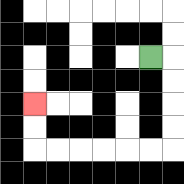{'start': '[6, 2]', 'end': '[1, 4]', 'path_directions': 'R,D,D,D,D,L,L,L,L,L,L,U,U', 'path_coordinates': '[[6, 2], [7, 2], [7, 3], [7, 4], [7, 5], [7, 6], [6, 6], [5, 6], [4, 6], [3, 6], [2, 6], [1, 6], [1, 5], [1, 4]]'}